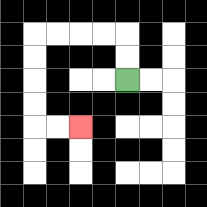{'start': '[5, 3]', 'end': '[3, 5]', 'path_directions': 'U,U,L,L,L,L,D,D,D,D,R,R', 'path_coordinates': '[[5, 3], [5, 2], [5, 1], [4, 1], [3, 1], [2, 1], [1, 1], [1, 2], [1, 3], [1, 4], [1, 5], [2, 5], [3, 5]]'}